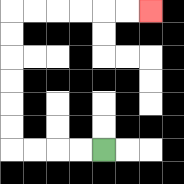{'start': '[4, 6]', 'end': '[6, 0]', 'path_directions': 'L,L,L,L,U,U,U,U,U,U,R,R,R,R,R,R', 'path_coordinates': '[[4, 6], [3, 6], [2, 6], [1, 6], [0, 6], [0, 5], [0, 4], [0, 3], [0, 2], [0, 1], [0, 0], [1, 0], [2, 0], [3, 0], [4, 0], [5, 0], [6, 0]]'}